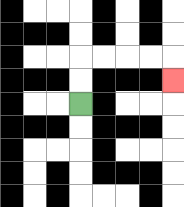{'start': '[3, 4]', 'end': '[7, 3]', 'path_directions': 'U,U,R,R,R,R,D', 'path_coordinates': '[[3, 4], [3, 3], [3, 2], [4, 2], [5, 2], [6, 2], [7, 2], [7, 3]]'}